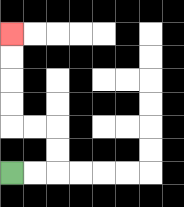{'start': '[0, 7]', 'end': '[0, 1]', 'path_directions': 'R,R,U,U,L,L,U,U,U,U', 'path_coordinates': '[[0, 7], [1, 7], [2, 7], [2, 6], [2, 5], [1, 5], [0, 5], [0, 4], [0, 3], [0, 2], [0, 1]]'}